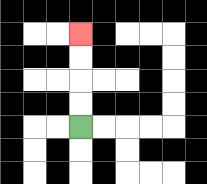{'start': '[3, 5]', 'end': '[3, 1]', 'path_directions': 'U,U,U,U', 'path_coordinates': '[[3, 5], [3, 4], [3, 3], [3, 2], [3, 1]]'}